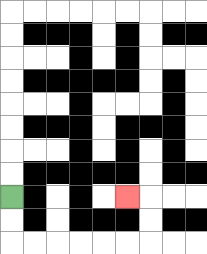{'start': '[0, 8]', 'end': '[5, 8]', 'path_directions': 'D,D,R,R,R,R,R,R,U,U,L', 'path_coordinates': '[[0, 8], [0, 9], [0, 10], [1, 10], [2, 10], [3, 10], [4, 10], [5, 10], [6, 10], [6, 9], [6, 8], [5, 8]]'}